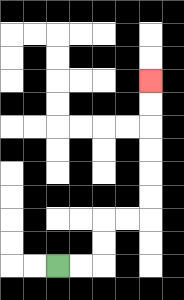{'start': '[2, 11]', 'end': '[6, 3]', 'path_directions': 'R,R,U,U,R,R,U,U,U,U,U,U', 'path_coordinates': '[[2, 11], [3, 11], [4, 11], [4, 10], [4, 9], [5, 9], [6, 9], [6, 8], [6, 7], [6, 6], [6, 5], [6, 4], [6, 3]]'}